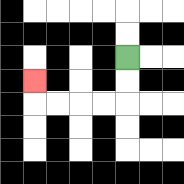{'start': '[5, 2]', 'end': '[1, 3]', 'path_directions': 'D,D,L,L,L,L,U', 'path_coordinates': '[[5, 2], [5, 3], [5, 4], [4, 4], [3, 4], [2, 4], [1, 4], [1, 3]]'}